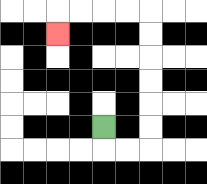{'start': '[4, 5]', 'end': '[2, 1]', 'path_directions': 'D,R,R,U,U,U,U,U,U,L,L,L,L,D', 'path_coordinates': '[[4, 5], [4, 6], [5, 6], [6, 6], [6, 5], [6, 4], [6, 3], [6, 2], [6, 1], [6, 0], [5, 0], [4, 0], [3, 0], [2, 0], [2, 1]]'}